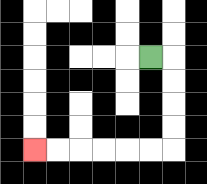{'start': '[6, 2]', 'end': '[1, 6]', 'path_directions': 'R,D,D,D,D,L,L,L,L,L,L', 'path_coordinates': '[[6, 2], [7, 2], [7, 3], [7, 4], [7, 5], [7, 6], [6, 6], [5, 6], [4, 6], [3, 6], [2, 6], [1, 6]]'}